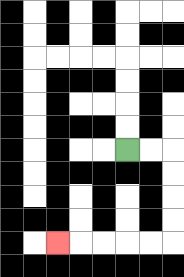{'start': '[5, 6]', 'end': '[2, 10]', 'path_directions': 'R,R,D,D,D,D,L,L,L,L,L', 'path_coordinates': '[[5, 6], [6, 6], [7, 6], [7, 7], [7, 8], [7, 9], [7, 10], [6, 10], [5, 10], [4, 10], [3, 10], [2, 10]]'}